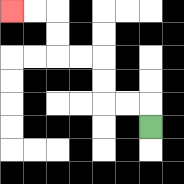{'start': '[6, 5]', 'end': '[0, 0]', 'path_directions': 'U,L,L,U,U,L,L,U,U,L,L', 'path_coordinates': '[[6, 5], [6, 4], [5, 4], [4, 4], [4, 3], [4, 2], [3, 2], [2, 2], [2, 1], [2, 0], [1, 0], [0, 0]]'}